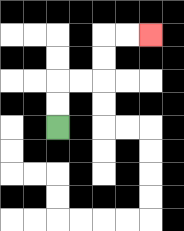{'start': '[2, 5]', 'end': '[6, 1]', 'path_directions': 'U,U,R,R,U,U,R,R', 'path_coordinates': '[[2, 5], [2, 4], [2, 3], [3, 3], [4, 3], [4, 2], [4, 1], [5, 1], [6, 1]]'}